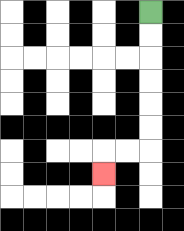{'start': '[6, 0]', 'end': '[4, 7]', 'path_directions': 'D,D,D,D,D,D,L,L,D', 'path_coordinates': '[[6, 0], [6, 1], [6, 2], [6, 3], [6, 4], [6, 5], [6, 6], [5, 6], [4, 6], [4, 7]]'}